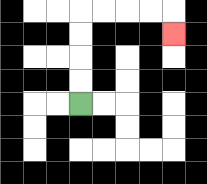{'start': '[3, 4]', 'end': '[7, 1]', 'path_directions': 'U,U,U,U,R,R,R,R,D', 'path_coordinates': '[[3, 4], [3, 3], [3, 2], [3, 1], [3, 0], [4, 0], [5, 0], [6, 0], [7, 0], [7, 1]]'}